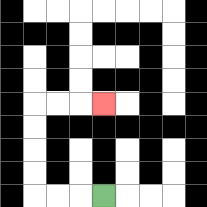{'start': '[4, 8]', 'end': '[4, 4]', 'path_directions': 'L,L,L,U,U,U,U,R,R,R', 'path_coordinates': '[[4, 8], [3, 8], [2, 8], [1, 8], [1, 7], [1, 6], [1, 5], [1, 4], [2, 4], [3, 4], [4, 4]]'}